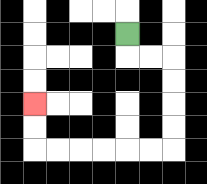{'start': '[5, 1]', 'end': '[1, 4]', 'path_directions': 'D,R,R,D,D,D,D,L,L,L,L,L,L,U,U', 'path_coordinates': '[[5, 1], [5, 2], [6, 2], [7, 2], [7, 3], [7, 4], [7, 5], [7, 6], [6, 6], [5, 6], [4, 6], [3, 6], [2, 6], [1, 6], [1, 5], [1, 4]]'}